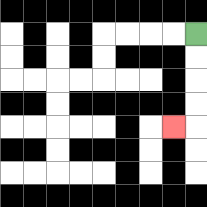{'start': '[8, 1]', 'end': '[7, 5]', 'path_directions': 'D,D,D,D,L', 'path_coordinates': '[[8, 1], [8, 2], [8, 3], [8, 4], [8, 5], [7, 5]]'}